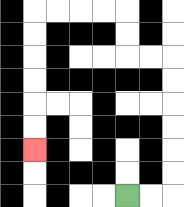{'start': '[5, 8]', 'end': '[1, 6]', 'path_directions': 'R,R,U,U,U,U,U,U,L,L,U,U,L,L,L,L,D,D,D,D,D,D', 'path_coordinates': '[[5, 8], [6, 8], [7, 8], [7, 7], [7, 6], [7, 5], [7, 4], [7, 3], [7, 2], [6, 2], [5, 2], [5, 1], [5, 0], [4, 0], [3, 0], [2, 0], [1, 0], [1, 1], [1, 2], [1, 3], [1, 4], [1, 5], [1, 6]]'}